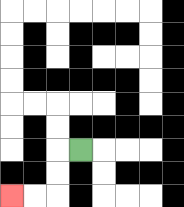{'start': '[3, 6]', 'end': '[0, 8]', 'path_directions': 'L,D,D,L,L', 'path_coordinates': '[[3, 6], [2, 6], [2, 7], [2, 8], [1, 8], [0, 8]]'}